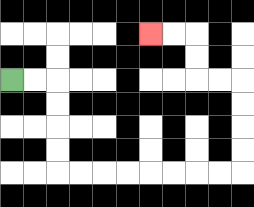{'start': '[0, 3]', 'end': '[6, 1]', 'path_directions': 'R,R,D,D,D,D,R,R,R,R,R,R,R,R,U,U,U,U,L,L,U,U,L,L', 'path_coordinates': '[[0, 3], [1, 3], [2, 3], [2, 4], [2, 5], [2, 6], [2, 7], [3, 7], [4, 7], [5, 7], [6, 7], [7, 7], [8, 7], [9, 7], [10, 7], [10, 6], [10, 5], [10, 4], [10, 3], [9, 3], [8, 3], [8, 2], [8, 1], [7, 1], [6, 1]]'}